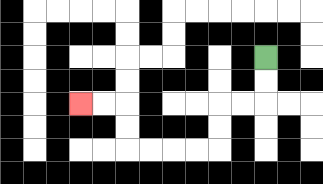{'start': '[11, 2]', 'end': '[3, 4]', 'path_directions': 'D,D,L,L,D,D,L,L,L,L,U,U,L,L', 'path_coordinates': '[[11, 2], [11, 3], [11, 4], [10, 4], [9, 4], [9, 5], [9, 6], [8, 6], [7, 6], [6, 6], [5, 6], [5, 5], [5, 4], [4, 4], [3, 4]]'}